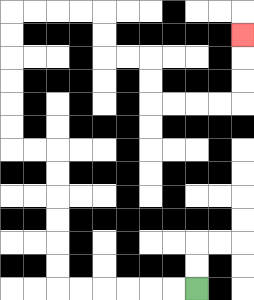{'start': '[8, 12]', 'end': '[10, 1]', 'path_directions': 'L,L,L,L,L,L,U,U,U,U,U,U,L,L,U,U,U,U,U,U,R,R,R,R,D,D,R,R,D,D,R,R,R,R,U,U,U', 'path_coordinates': '[[8, 12], [7, 12], [6, 12], [5, 12], [4, 12], [3, 12], [2, 12], [2, 11], [2, 10], [2, 9], [2, 8], [2, 7], [2, 6], [1, 6], [0, 6], [0, 5], [0, 4], [0, 3], [0, 2], [0, 1], [0, 0], [1, 0], [2, 0], [3, 0], [4, 0], [4, 1], [4, 2], [5, 2], [6, 2], [6, 3], [6, 4], [7, 4], [8, 4], [9, 4], [10, 4], [10, 3], [10, 2], [10, 1]]'}